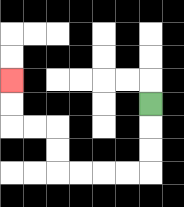{'start': '[6, 4]', 'end': '[0, 3]', 'path_directions': 'D,D,D,L,L,L,L,U,U,L,L,U,U', 'path_coordinates': '[[6, 4], [6, 5], [6, 6], [6, 7], [5, 7], [4, 7], [3, 7], [2, 7], [2, 6], [2, 5], [1, 5], [0, 5], [0, 4], [0, 3]]'}